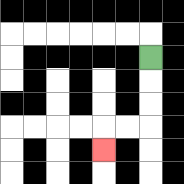{'start': '[6, 2]', 'end': '[4, 6]', 'path_directions': 'D,D,D,L,L,D', 'path_coordinates': '[[6, 2], [6, 3], [6, 4], [6, 5], [5, 5], [4, 5], [4, 6]]'}